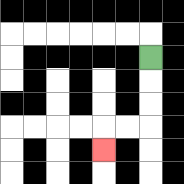{'start': '[6, 2]', 'end': '[4, 6]', 'path_directions': 'D,D,D,L,L,D', 'path_coordinates': '[[6, 2], [6, 3], [6, 4], [6, 5], [5, 5], [4, 5], [4, 6]]'}